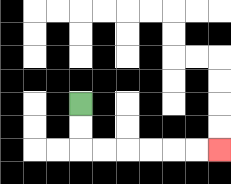{'start': '[3, 4]', 'end': '[9, 6]', 'path_directions': 'D,D,R,R,R,R,R,R', 'path_coordinates': '[[3, 4], [3, 5], [3, 6], [4, 6], [5, 6], [6, 6], [7, 6], [8, 6], [9, 6]]'}